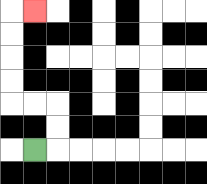{'start': '[1, 6]', 'end': '[1, 0]', 'path_directions': 'R,U,U,L,L,U,U,U,U,R', 'path_coordinates': '[[1, 6], [2, 6], [2, 5], [2, 4], [1, 4], [0, 4], [0, 3], [0, 2], [0, 1], [0, 0], [1, 0]]'}